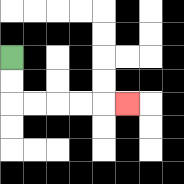{'start': '[0, 2]', 'end': '[5, 4]', 'path_directions': 'D,D,R,R,R,R,R', 'path_coordinates': '[[0, 2], [0, 3], [0, 4], [1, 4], [2, 4], [3, 4], [4, 4], [5, 4]]'}